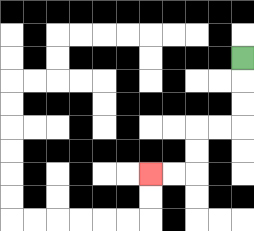{'start': '[10, 2]', 'end': '[6, 7]', 'path_directions': 'D,D,D,L,L,D,D,L,L', 'path_coordinates': '[[10, 2], [10, 3], [10, 4], [10, 5], [9, 5], [8, 5], [8, 6], [8, 7], [7, 7], [6, 7]]'}